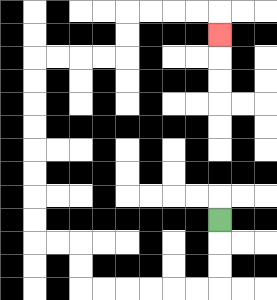{'start': '[9, 9]', 'end': '[9, 1]', 'path_directions': 'D,D,D,L,L,L,L,L,L,U,U,L,L,U,U,U,U,U,U,U,U,R,R,R,R,U,U,R,R,R,R,D', 'path_coordinates': '[[9, 9], [9, 10], [9, 11], [9, 12], [8, 12], [7, 12], [6, 12], [5, 12], [4, 12], [3, 12], [3, 11], [3, 10], [2, 10], [1, 10], [1, 9], [1, 8], [1, 7], [1, 6], [1, 5], [1, 4], [1, 3], [1, 2], [2, 2], [3, 2], [4, 2], [5, 2], [5, 1], [5, 0], [6, 0], [7, 0], [8, 0], [9, 0], [9, 1]]'}